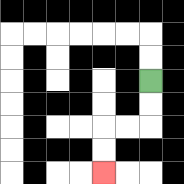{'start': '[6, 3]', 'end': '[4, 7]', 'path_directions': 'D,D,L,L,D,D', 'path_coordinates': '[[6, 3], [6, 4], [6, 5], [5, 5], [4, 5], [4, 6], [4, 7]]'}